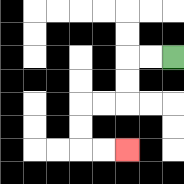{'start': '[7, 2]', 'end': '[5, 6]', 'path_directions': 'L,L,D,D,L,L,D,D,R,R', 'path_coordinates': '[[7, 2], [6, 2], [5, 2], [5, 3], [5, 4], [4, 4], [3, 4], [3, 5], [3, 6], [4, 6], [5, 6]]'}